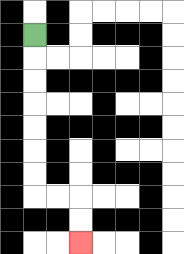{'start': '[1, 1]', 'end': '[3, 10]', 'path_directions': 'D,D,D,D,D,D,D,R,R,D,D', 'path_coordinates': '[[1, 1], [1, 2], [1, 3], [1, 4], [1, 5], [1, 6], [1, 7], [1, 8], [2, 8], [3, 8], [3, 9], [3, 10]]'}